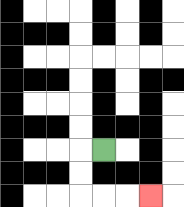{'start': '[4, 6]', 'end': '[6, 8]', 'path_directions': 'L,D,D,R,R,R', 'path_coordinates': '[[4, 6], [3, 6], [3, 7], [3, 8], [4, 8], [5, 8], [6, 8]]'}